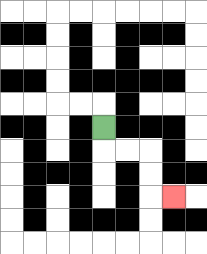{'start': '[4, 5]', 'end': '[7, 8]', 'path_directions': 'D,R,R,D,D,R', 'path_coordinates': '[[4, 5], [4, 6], [5, 6], [6, 6], [6, 7], [6, 8], [7, 8]]'}